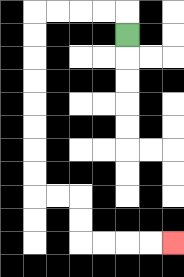{'start': '[5, 1]', 'end': '[7, 10]', 'path_directions': 'U,L,L,L,L,D,D,D,D,D,D,D,D,R,R,D,D,R,R,R,R', 'path_coordinates': '[[5, 1], [5, 0], [4, 0], [3, 0], [2, 0], [1, 0], [1, 1], [1, 2], [1, 3], [1, 4], [1, 5], [1, 6], [1, 7], [1, 8], [2, 8], [3, 8], [3, 9], [3, 10], [4, 10], [5, 10], [6, 10], [7, 10]]'}